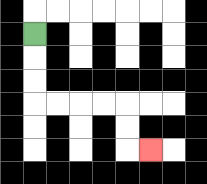{'start': '[1, 1]', 'end': '[6, 6]', 'path_directions': 'D,D,D,R,R,R,R,D,D,R', 'path_coordinates': '[[1, 1], [1, 2], [1, 3], [1, 4], [2, 4], [3, 4], [4, 4], [5, 4], [5, 5], [5, 6], [6, 6]]'}